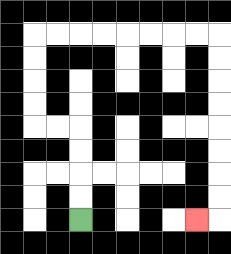{'start': '[3, 9]', 'end': '[8, 9]', 'path_directions': 'U,U,U,U,L,L,U,U,U,U,R,R,R,R,R,R,R,R,D,D,D,D,D,D,D,D,L', 'path_coordinates': '[[3, 9], [3, 8], [3, 7], [3, 6], [3, 5], [2, 5], [1, 5], [1, 4], [1, 3], [1, 2], [1, 1], [2, 1], [3, 1], [4, 1], [5, 1], [6, 1], [7, 1], [8, 1], [9, 1], [9, 2], [9, 3], [9, 4], [9, 5], [9, 6], [9, 7], [9, 8], [9, 9], [8, 9]]'}